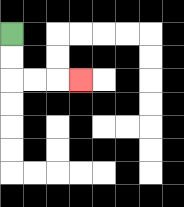{'start': '[0, 1]', 'end': '[3, 3]', 'path_directions': 'D,D,R,R,R', 'path_coordinates': '[[0, 1], [0, 2], [0, 3], [1, 3], [2, 3], [3, 3]]'}